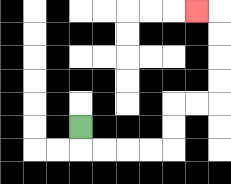{'start': '[3, 5]', 'end': '[8, 0]', 'path_directions': 'D,R,R,R,R,U,U,R,R,U,U,U,U,L', 'path_coordinates': '[[3, 5], [3, 6], [4, 6], [5, 6], [6, 6], [7, 6], [7, 5], [7, 4], [8, 4], [9, 4], [9, 3], [9, 2], [9, 1], [9, 0], [8, 0]]'}